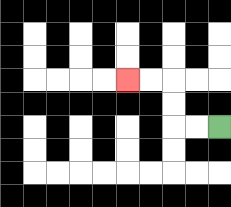{'start': '[9, 5]', 'end': '[5, 3]', 'path_directions': 'L,L,U,U,L,L', 'path_coordinates': '[[9, 5], [8, 5], [7, 5], [7, 4], [7, 3], [6, 3], [5, 3]]'}